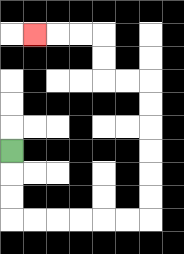{'start': '[0, 6]', 'end': '[1, 1]', 'path_directions': 'D,D,D,R,R,R,R,R,R,U,U,U,U,U,U,L,L,U,U,L,L,L', 'path_coordinates': '[[0, 6], [0, 7], [0, 8], [0, 9], [1, 9], [2, 9], [3, 9], [4, 9], [5, 9], [6, 9], [6, 8], [6, 7], [6, 6], [6, 5], [6, 4], [6, 3], [5, 3], [4, 3], [4, 2], [4, 1], [3, 1], [2, 1], [1, 1]]'}